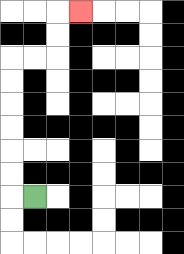{'start': '[1, 8]', 'end': '[3, 0]', 'path_directions': 'L,U,U,U,U,U,U,R,R,U,U,R', 'path_coordinates': '[[1, 8], [0, 8], [0, 7], [0, 6], [0, 5], [0, 4], [0, 3], [0, 2], [1, 2], [2, 2], [2, 1], [2, 0], [3, 0]]'}